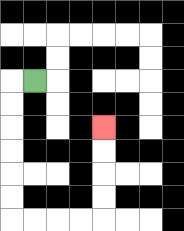{'start': '[1, 3]', 'end': '[4, 5]', 'path_directions': 'L,D,D,D,D,D,D,R,R,R,R,U,U,U,U', 'path_coordinates': '[[1, 3], [0, 3], [0, 4], [0, 5], [0, 6], [0, 7], [0, 8], [0, 9], [1, 9], [2, 9], [3, 9], [4, 9], [4, 8], [4, 7], [4, 6], [4, 5]]'}